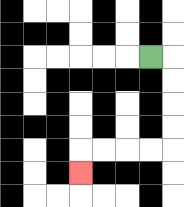{'start': '[6, 2]', 'end': '[3, 7]', 'path_directions': 'R,D,D,D,D,L,L,L,L,D', 'path_coordinates': '[[6, 2], [7, 2], [7, 3], [7, 4], [7, 5], [7, 6], [6, 6], [5, 6], [4, 6], [3, 6], [3, 7]]'}